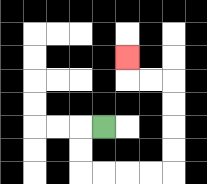{'start': '[4, 5]', 'end': '[5, 2]', 'path_directions': 'L,D,D,R,R,R,R,U,U,U,U,L,L,U', 'path_coordinates': '[[4, 5], [3, 5], [3, 6], [3, 7], [4, 7], [5, 7], [6, 7], [7, 7], [7, 6], [7, 5], [7, 4], [7, 3], [6, 3], [5, 3], [5, 2]]'}